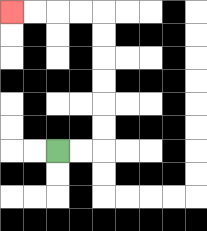{'start': '[2, 6]', 'end': '[0, 0]', 'path_directions': 'R,R,U,U,U,U,U,U,L,L,L,L', 'path_coordinates': '[[2, 6], [3, 6], [4, 6], [4, 5], [4, 4], [4, 3], [4, 2], [4, 1], [4, 0], [3, 0], [2, 0], [1, 0], [0, 0]]'}